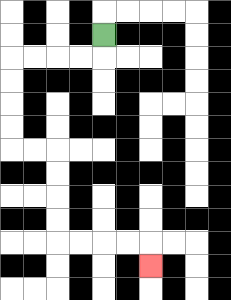{'start': '[4, 1]', 'end': '[6, 11]', 'path_directions': 'D,L,L,L,L,D,D,D,D,R,R,D,D,D,D,R,R,R,R,D', 'path_coordinates': '[[4, 1], [4, 2], [3, 2], [2, 2], [1, 2], [0, 2], [0, 3], [0, 4], [0, 5], [0, 6], [1, 6], [2, 6], [2, 7], [2, 8], [2, 9], [2, 10], [3, 10], [4, 10], [5, 10], [6, 10], [6, 11]]'}